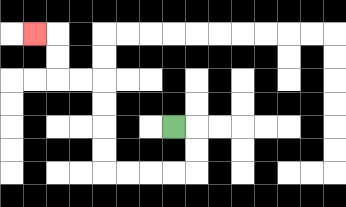{'start': '[7, 5]', 'end': '[1, 1]', 'path_directions': 'R,D,D,L,L,L,L,U,U,U,U,L,L,U,U,L', 'path_coordinates': '[[7, 5], [8, 5], [8, 6], [8, 7], [7, 7], [6, 7], [5, 7], [4, 7], [4, 6], [4, 5], [4, 4], [4, 3], [3, 3], [2, 3], [2, 2], [2, 1], [1, 1]]'}